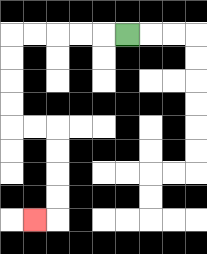{'start': '[5, 1]', 'end': '[1, 9]', 'path_directions': 'L,L,L,L,L,D,D,D,D,R,R,D,D,D,D,L', 'path_coordinates': '[[5, 1], [4, 1], [3, 1], [2, 1], [1, 1], [0, 1], [0, 2], [0, 3], [0, 4], [0, 5], [1, 5], [2, 5], [2, 6], [2, 7], [2, 8], [2, 9], [1, 9]]'}